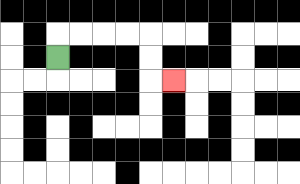{'start': '[2, 2]', 'end': '[7, 3]', 'path_directions': 'U,R,R,R,R,D,D,R', 'path_coordinates': '[[2, 2], [2, 1], [3, 1], [4, 1], [5, 1], [6, 1], [6, 2], [6, 3], [7, 3]]'}